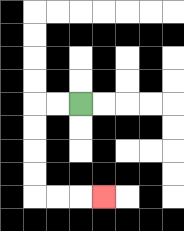{'start': '[3, 4]', 'end': '[4, 8]', 'path_directions': 'L,L,D,D,D,D,R,R,R', 'path_coordinates': '[[3, 4], [2, 4], [1, 4], [1, 5], [1, 6], [1, 7], [1, 8], [2, 8], [3, 8], [4, 8]]'}